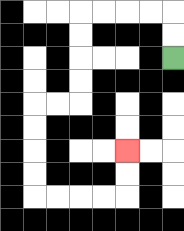{'start': '[7, 2]', 'end': '[5, 6]', 'path_directions': 'U,U,L,L,L,L,D,D,D,D,L,L,D,D,D,D,R,R,R,R,U,U', 'path_coordinates': '[[7, 2], [7, 1], [7, 0], [6, 0], [5, 0], [4, 0], [3, 0], [3, 1], [3, 2], [3, 3], [3, 4], [2, 4], [1, 4], [1, 5], [1, 6], [1, 7], [1, 8], [2, 8], [3, 8], [4, 8], [5, 8], [5, 7], [5, 6]]'}